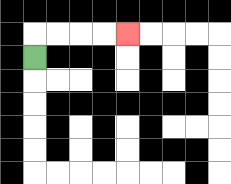{'start': '[1, 2]', 'end': '[5, 1]', 'path_directions': 'U,R,R,R,R', 'path_coordinates': '[[1, 2], [1, 1], [2, 1], [3, 1], [4, 1], [5, 1]]'}